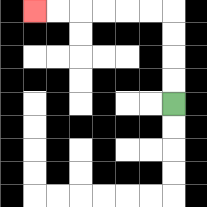{'start': '[7, 4]', 'end': '[1, 0]', 'path_directions': 'U,U,U,U,L,L,L,L,L,L', 'path_coordinates': '[[7, 4], [7, 3], [7, 2], [7, 1], [7, 0], [6, 0], [5, 0], [4, 0], [3, 0], [2, 0], [1, 0]]'}